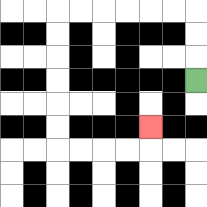{'start': '[8, 3]', 'end': '[6, 5]', 'path_directions': 'U,U,U,L,L,L,L,L,L,D,D,D,D,D,D,R,R,R,R,U', 'path_coordinates': '[[8, 3], [8, 2], [8, 1], [8, 0], [7, 0], [6, 0], [5, 0], [4, 0], [3, 0], [2, 0], [2, 1], [2, 2], [2, 3], [2, 4], [2, 5], [2, 6], [3, 6], [4, 6], [5, 6], [6, 6], [6, 5]]'}